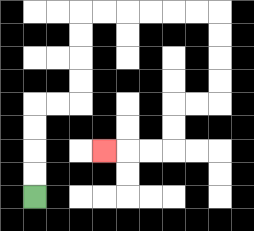{'start': '[1, 8]', 'end': '[4, 6]', 'path_directions': 'U,U,U,U,R,R,U,U,U,U,R,R,R,R,R,R,D,D,D,D,L,L,D,D,L,L,L', 'path_coordinates': '[[1, 8], [1, 7], [1, 6], [1, 5], [1, 4], [2, 4], [3, 4], [3, 3], [3, 2], [3, 1], [3, 0], [4, 0], [5, 0], [6, 0], [7, 0], [8, 0], [9, 0], [9, 1], [9, 2], [9, 3], [9, 4], [8, 4], [7, 4], [7, 5], [7, 6], [6, 6], [5, 6], [4, 6]]'}